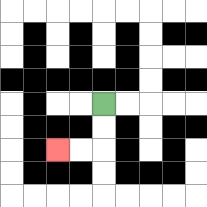{'start': '[4, 4]', 'end': '[2, 6]', 'path_directions': 'D,D,L,L', 'path_coordinates': '[[4, 4], [4, 5], [4, 6], [3, 6], [2, 6]]'}